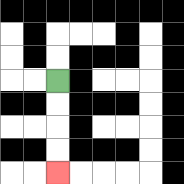{'start': '[2, 3]', 'end': '[2, 7]', 'path_directions': 'D,D,D,D', 'path_coordinates': '[[2, 3], [2, 4], [2, 5], [2, 6], [2, 7]]'}